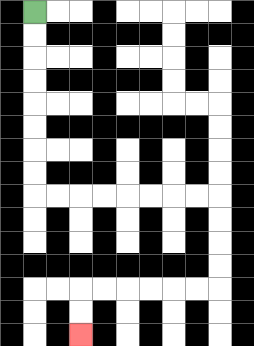{'start': '[1, 0]', 'end': '[3, 14]', 'path_directions': 'D,D,D,D,D,D,D,D,R,R,R,R,R,R,R,R,D,D,D,D,L,L,L,L,L,L,D,D', 'path_coordinates': '[[1, 0], [1, 1], [1, 2], [1, 3], [1, 4], [1, 5], [1, 6], [1, 7], [1, 8], [2, 8], [3, 8], [4, 8], [5, 8], [6, 8], [7, 8], [8, 8], [9, 8], [9, 9], [9, 10], [9, 11], [9, 12], [8, 12], [7, 12], [6, 12], [5, 12], [4, 12], [3, 12], [3, 13], [3, 14]]'}